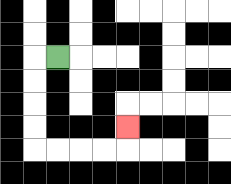{'start': '[2, 2]', 'end': '[5, 5]', 'path_directions': 'L,D,D,D,D,R,R,R,R,U', 'path_coordinates': '[[2, 2], [1, 2], [1, 3], [1, 4], [1, 5], [1, 6], [2, 6], [3, 6], [4, 6], [5, 6], [5, 5]]'}